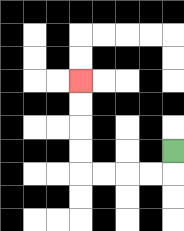{'start': '[7, 6]', 'end': '[3, 3]', 'path_directions': 'D,L,L,L,L,U,U,U,U', 'path_coordinates': '[[7, 6], [7, 7], [6, 7], [5, 7], [4, 7], [3, 7], [3, 6], [3, 5], [3, 4], [3, 3]]'}